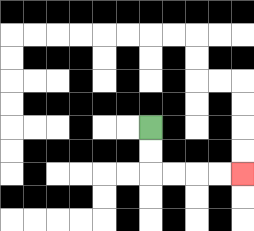{'start': '[6, 5]', 'end': '[10, 7]', 'path_directions': 'D,D,R,R,R,R', 'path_coordinates': '[[6, 5], [6, 6], [6, 7], [7, 7], [8, 7], [9, 7], [10, 7]]'}